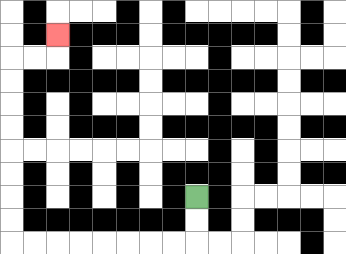{'start': '[8, 8]', 'end': '[2, 1]', 'path_directions': 'D,D,L,L,L,L,L,L,L,L,U,U,U,U,U,U,U,U,R,R,U', 'path_coordinates': '[[8, 8], [8, 9], [8, 10], [7, 10], [6, 10], [5, 10], [4, 10], [3, 10], [2, 10], [1, 10], [0, 10], [0, 9], [0, 8], [0, 7], [0, 6], [0, 5], [0, 4], [0, 3], [0, 2], [1, 2], [2, 2], [2, 1]]'}